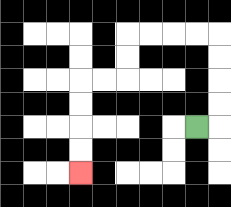{'start': '[8, 5]', 'end': '[3, 7]', 'path_directions': 'R,U,U,U,U,L,L,L,L,D,D,L,L,D,D,D,D', 'path_coordinates': '[[8, 5], [9, 5], [9, 4], [9, 3], [9, 2], [9, 1], [8, 1], [7, 1], [6, 1], [5, 1], [5, 2], [5, 3], [4, 3], [3, 3], [3, 4], [3, 5], [3, 6], [3, 7]]'}